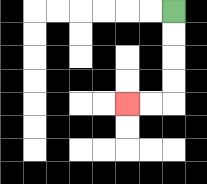{'start': '[7, 0]', 'end': '[5, 4]', 'path_directions': 'D,D,D,D,L,L', 'path_coordinates': '[[7, 0], [7, 1], [7, 2], [7, 3], [7, 4], [6, 4], [5, 4]]'}